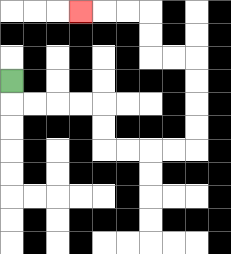{'start': '[0, 3]', 'end': '[3, 0]', 'path_directions': 'D,R,R,R,R,D,D,R,R,R,R,U,U,U,U,L,L,U,U,L,L,L', 'path_coordinates': '[[0, 3], [0, 4], [1, 4], [2, 4], [3, 4], [4, 4], [4, 5], [4, 6], [5, 6], [6, 6], [7, 6], [8, 6], [8, 5], [8, 4], [8, 3], [8, 2], [7, 2], [6, 2], [6, 1], [6, 0], [5, 0], [4, 0], [3, 0]]'}